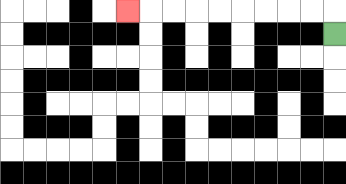{'start': '[14, 1]', 'end': '[5, 0]', 'path_directions': 'U,L,L,L,L,L,L,L,L,L', 'path_coordinates': '[[14, 1], [14, 0], [13, 0], [12, 0], [11, 0], [10, 0], [9, 0], [8, 0], [7, 0], [6, 0], [5, 0]]'}